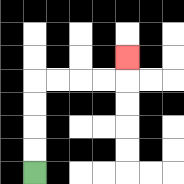{'start': '[1, 7]', 'end': '[5, 2]', 'path_directions': 'U,U,U,U,R,R,R,R,U', 'path_coordinates': '[[1, 7], [1, 6], [1, 5], [1, 4], [1, 3], [2, 3], [3, 3], [4, 3], [5, 3], [5, 2]]'}